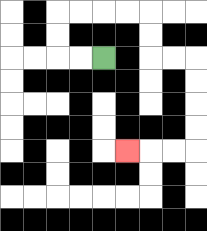{'start': '[4, 2]', 'end': '[5, 6]', 'path_directions': 'L,L,U,U,R,R,R,R,D,D,R,R,D,D,D,D,L,L,L', 'path_coordinates': '[[4, 2], [3, 2], [2, 2], [2, 1], [2, 0], [3, 0], [4, 0], [5, 0], [6, 0], [6, 1], [6, 2], [7, 2], [8, 2], [8, 3], [8, 4], [8, 5], [8, 6], [7, 6], [6, 6], [5, 6]]'}